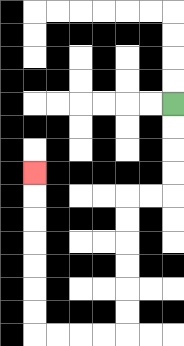{'start': '[7, 4]', 'end': '[1, 7]', 'path_directions': 'D,D,D,D,L,L,D,D,D,D,D,D,L,L,L,L,U,U,U,U,U,U,U', 'path_coordinates': '[[7, 4], [7, 5], [7, 6], [7, 7], [7, 8], [6, 8], [5, 8], [5, 9], [5, 10], [5, 11], [5, 12], [5, 13], [5, 14], [4, 14], [3, 14], [2, 14], [1, 14], [1, 13], [1, 12], [1, 11], [1, 10], [1, 9], [1, 8], [1, 7]]'}